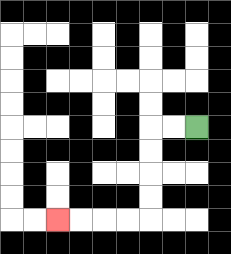{'start': '[8, 5]', 'end': '[2, 9]', 'path_directions': 'L,L,D,D,D,D,L,L,L,L', 'path_coordinates': '[[8, 5], [7, 5], [6, 5], [6, 6], [6, 7], [6, 8], [6, 9], [5, 9], [4, 9], [3, 9], [2, 9]]'}